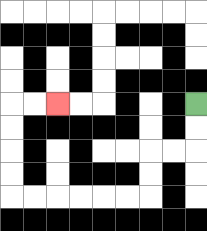{'start': '[8, 4]', 'end': '[2, 4]', 'path_directions': 'D,D,L,L,D,D,L,L,L,L,L,L,U,U,U,U,R,R', 'path_coordinates': '[[8, 4], [8, 5], [8, 6], [7, 6], [6, 6], [6, 7], [6, 8], [5, 8], [4, 8], [3, 8], [2, 8], [1, 8], [0, 8], [0, 7], [0, 6], [0, 5], [0, 4], [1, 4], [2, 4]]'}